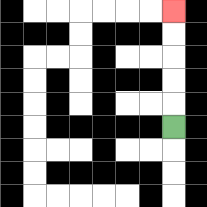{'start': '[7, 5]', 'end': '[7, 0]', 'path_directions': 'U,U,U,U,U', 'path_coordinates': '[[7, 5], [7, 4], [7, 3], [7, 2], [7, 1], [7, 0]]'}